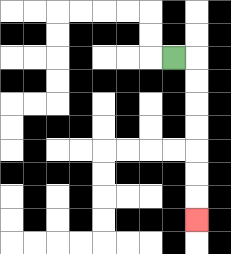{'start': '[7, 2]', 'end': '[8, 9]', 'path_directions': 'R,D,D,D,D,D,D,D', 'path_coordinates': '[[7, 2], [8, 2], [8, 3], [8, 4], [8, 5], [8, 6], [8, 7], [8, 8], [8, 9]]'}